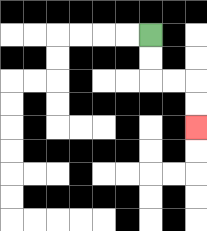{'start': '[6, 1]', 'end': '[8, 5]', 'path_directions': 'D,D,R,R,D,D', 'path_coordinates': '[[6, 1], [6, 2], [6, 3], [7, 3], [8, 3], [8, 4], [8, 5]]'}